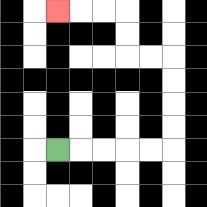{'start': '[2, 6]', 'end': '[2, 0]', 'path_directions': 'R,R,R,R,R,U,U,U,U,L,L,U,U,L,L,L', 'path_coordinates': '[[2, 6], [3, 6], [4, 6], [5, 6], [6, 6], [7, 6], [7, 5], [7, 4], [7, 3], [7, 2], [6, 2], [5, 2], [5, 1], [5, 0], [4, 0], [3, 0], [2, 0]]'}